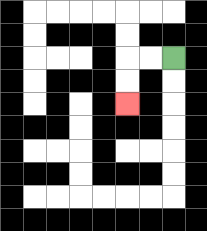{'start': '[7, 2]', 'end': '[5, 4]', 'path_directions': 'L,L,D,D', 'path_coordinates': '[[7, 2], [6, 2], [5, 2], [5, 3], [5, 4]]'}